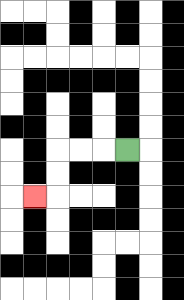{'start': '[5, 6]', 'end': '[1, 8]', 'path_directions': 'L,L,L,D,D,L', 'path_coordinates': '[[5, 6], [4, 6], [3, 6], [2, 6], [2, 7], [2, 8], [1, 8]]'}